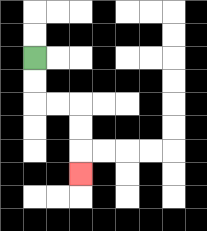{'start': '[1, 2]', 'end': '[3, 7]', 'path_directions': 'D,D,R,R,D,D,D', 'path_coordinates': '[[1, 2], [1, 3], [1, 4], [2, 4], [3, 4], [3, 5], [3, 6], [3, 7]]'}